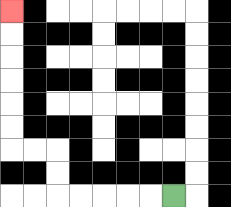{'start': '[7, 8]', 'end': '[0, 0]', 'path_directions': 'L,L,L,L,L,U,U,L,L,U,U,U,U,U,U', 'path_coordinates': '[[7, 8], [6, 8], [5, 8], [4, 8], [3, 8], [2, 8], [2, 7], [2, 6], [1, 6], [0, 6], [0, 5], [0, 4], [0, 3], [0, 2], [0, 1], [0, 0]]'}